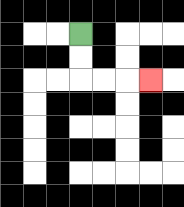{'start': '[3, 1]', 'end': '[6, 3]', 'path_directions': 'D,D,R,R,R', 'path_coordinates': '[[3, 1], [3, 2], [3, 3], [4, 3], [5, 3], [6, 3]]'}